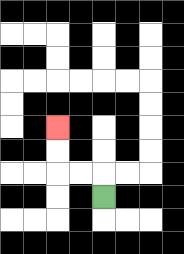{'start': '[4, 8]', 'end': '[2, 5]', 'path_directions': 'U,L,L,U,U', 'path_coordinates': '[[4, 8], [4, 7], [3, 7], [2, 7], [2, 6], [2, 5]]'}